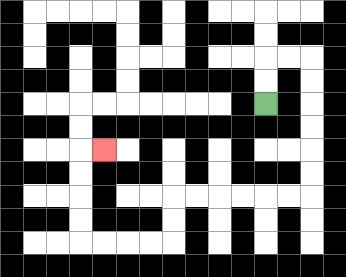{'start': '[11, 4]', 'end': '[4, 6]', 'path_directions': 'U,U,R,R,D,D,D,D,D,D,L,L,L,L,L,L,D,D,L,L,L,L,U,U,U,U,R', 'path_coordinates': '[[11, 4], [11, 3], [11, 2], [12, 2], [13, 2], [13, 3], [13, 4], [13, 5], [13, 6], [13, 7], [13, 8], [12, 8], [11, 8], [10, 8], [9, 8], [8, 8], [7, 8], [7, 9], [7, 10], [6, 10], [5, 10], [4, 10], [3, 10], [3, 9], [3, 8], [3, 7], [3, 6], [4, 6]]'}